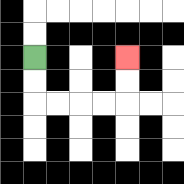{'start': '[1, 2]', 'end': '[5, 2]', 'path_directions': 'D,D,R,R,R,R,U,U', 'path_coordinates': '[[1, 2], [1, 3], [1, 4], [2, 4], [3, 4], [4, 4], [5, 4], [5, 3], [5, 2]]'}